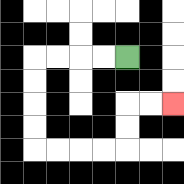{'start': '[5, 2]', 'end': '[7, 4]', 'path_directions': 'L,L,L,L,D,D,D,D,R,R,R,R,U,U,R,R', 'path_coordinates': '[[5, 2], [4, 2], [3, 2], [2, 2], [1, 2], [1, 3], [1, 4], [1, 5], [1, 6], [2, 6], [3, 6], [4, 6], [5, 6], [5, 5], [5, 4], [6, 4], [7, 4]]'}